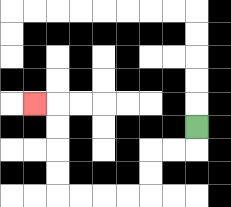{'start': '[8, 5]', 'end': '[1, 4]', 'path_directions': 'D,L,L,D,D,L,L,L,L,U,U,U,U,L', 'path_coordinates': '[[8, 5], [8, 6], [7, 6], [6, 6], [6, 7], [6, 8], [5, 8], [4, 8], [3, 8], [2, 8], [2, 7], [2, 6], [2, 5], [2, 4], [1, 4]]'}